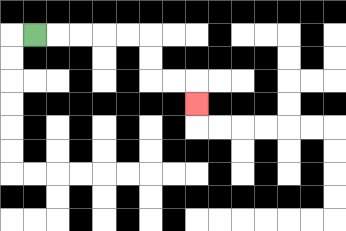{'start': '[1, 1]', 'end': '[8, 4]', 'path_directions': 'R,R,R,R,R,D,D,R,R,D', 'path_coordinates': '[[1, 1], [2, 1], [3, 1], [4, 1], [5, 1], [6, 1], [6, 2], [6, 3], [7, 3], [8, 3], [8, 4]]'}